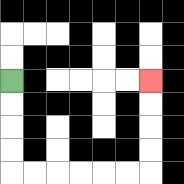{'start': '[0, 3]', 'end': '[6, 3]', 'path_directions': 'D,D,D,D,R,R,R,R,R,R,U,U,U,U', 'path_coordinates': '[[0, 3], [0, 4], [0, 5], [0, 6], [0, 7], [1, 7], [2, 7], [3, 7], [4, 7], [5, 7], [6, 7], [6, 6], [6, 5], [6, 4], [6, 3]]'}